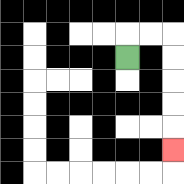{'start': '[5, 2]', 'end': '[7, 6]', 'path_directions': 'U,R,R,D,D,D,D,D', 'path_coordinates': '[[5, 2], [5, 1], [6, 1], [7, 1], [7, 2], [7, 3], [7, 4], [7, 5], [7, 6]]'}